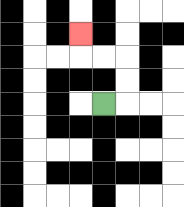{'start': '[4, 4]', 'end': '[3, 1]', 'path_directions': 'R,U,U,L,L,U', 'path_coordinates': '[[4, 4], [5, 4], [5, 3], [5, 2], [4, 2], [3, 2], [3, 1]]'}